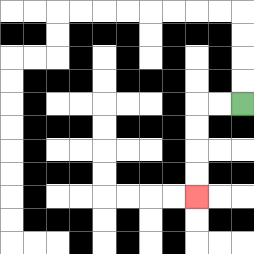{'start': '[10, 4]', 'end': '[8, 8]', 'path_directions': 'L,L,D,D,D,D', 'path_coordinates': '[[10, 4], [9, 4], [8, 4], [8, 5], [8, 6], [8, 7], [8, 8]]'}